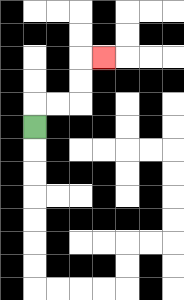{'start': '[1, 5]', 'end': '[4, 2]', 'path_directions': 'U,R,R,U,U,R', 'path_coordinates': '[[1, 5], [1, 4], [2, 4], [3, 4], [3, 3], [3, 2], [4, 2]]'}